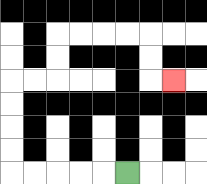{'start': '[5, 7]', 'end': '[7, 3]', 'path_directions': 'L,L,L,L,L,U,U,U,U,R,R,U,U,R,R,R,R,D,D,R', 'path_coordinates': '[[5, 7], [4, 7], [3, 7], [2, 7], [1, 7], [0, 7], [0, 6], [0, 5], [0, 4], [0, 3], [1, 3], [2, 3], [2, 2], [2, 1], [3, 1], [4, 1], [5, 1], [6, 1], [6, 2], [6, 3], [7, 3]]'}